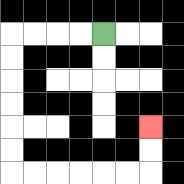{'start': '[4, 1]', 'end': '[6, 5]', 'path_directions': 'L,L,L,L,D,D,D,D,D,D,R,R,R,R,R,R,U,U', 'path_coordinates': '[[4, 1], [3, 1], [2, 1], [1, 1], [0, 1], [0, 2], [0, 3], [0, 4], [0, 5], [0, 6], [0, 7], [1, 7], [2, 7], [3, 7], [4, 7], [5, 7], [6, 7], [6, 6], [6, 5]]'}